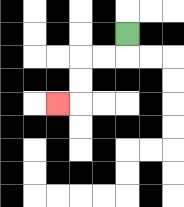{'start': '[5, 1]', 'end': '[2, 4]', 'path_directions': 'D,L,L,D,D,L', 'path_coordinates': '[[5, 1], [5, 2], [4, 2], [3, 2], [3, 3], [3, 4], [2, 4]]'}